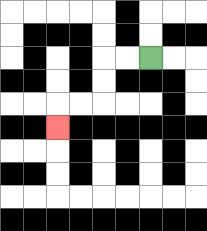{'start': '[6, 2]', 'end': '[2, 5]', 'path_directions': 'L,L,D,D,L,L,D', 'path_coordinates': '[[6, 2], [5, 2], [4, 2], [4, 3], [4, 4], [3, 4], [2, 4], [2, 5]]'}